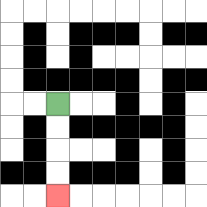{'start': '[2, 4]', 'end': '[2, 8]', 'path_directions': 'D,D,D,D', 'path_coordinates': '[[2, 4], [2, 5], [2, 6], [2, 7], [2, 8]]'}